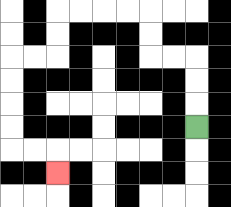{'start': '[8, 5]', 'end': '[2, 7]', 'path_directions': 'U,U,U,L,L,U,U,L,L,L,L,D,D,L,L,D,D,D,D,R,R,D', 'path_coordinates': '[[8, 5], [8, 4], [8, 3], [8, 2], [7, 2], [6, 2], [6, 1], [6, 0], [5, 0], [4, 0], [3, 0], [2, 0], [2, 1], [2, 2], [1, 2], [0, 2], [0, 3], [0, 4], [0, 5], [0, 6], [1, 6], [2, 6], [2, 7]]'}